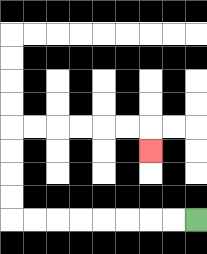{'start': '[8, 9]', 'end': '[6, 6]', 'path_directions': 'L,L,L,L,L,L,L,L,U,U,U,U,R,R,R,R,R,R,D', 'path_coordinates': '[[8, 9], [7, 9], [6, 9], [5, 9], [4, 9], [3, 9], [2, 9], [1, 9], [0, 9], [0, 8], [0, 7], [0, 6], [0, 5], [1, 5], [2, 5], [3, 5], [4, 5], [5, 5], [6, 5], [6, 6]]'}